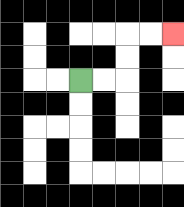{'start': '[3, 3]', 'end': '[7, 1]', 'path_directions': 'R,R,U,U,R,R', 'path_coordinates': '[[3, 3], [4, 3], [5, 3], [5, 2], [5, 1], [6, 1], [7, 1]]'}